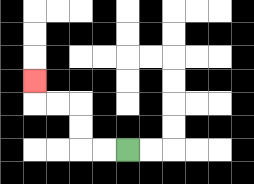{'start': '[5, 6]', 'end': '[1, 3]', 'path_directions': 'L,L,U,U,L,L,U', 'path_coordinates': '[[5, 6], [4, 6], [3, 6], [3, 5], [3, 4], [2, 4], [1, 4], [1, 3]]'}